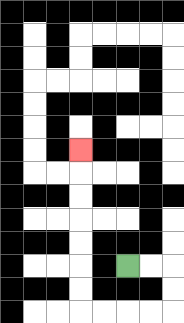{'start': '[5, 11]', 'end': '[3, 6]', 'path_directions': 'R,R,D,D,L,L,L,L,U,U,U,U,U,U,U', 'path_coordinates': '[[5, 11], [6, 11], [7, 11], [7, 12], [7, 13], [6, 13], [5, 13], [4, 13], [3, 13], [3, 12], [3, 11], [3, 10], [3, 9], [3, 8], [3, 7], [3, 6]]'}